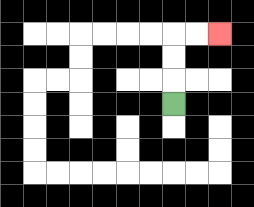{'start': '[7, 4]', 'end': '[9, 1]', 'path_directions': 'U,U,U,R,R', 'path_coordinates': '[[7, 4], [7, 3], [7, 2], [7, 1], [8, 1], [9, 1]]'}